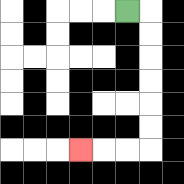{'start': '[5, 0]', 'end': '[3, 6]', 'path_directions': 'R,D,D,D,D,D,D,L,L,L', 'path_coordinates': '[[5, 0], [6, 0], [6, 1], [6, 2], [6, 3], [6, 4], [6, 5], [6, 6], [5, 6], [4, 6], [3, 6]]'}